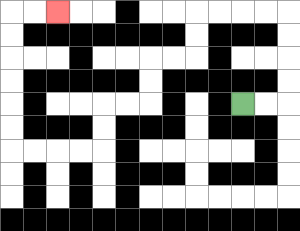{'start': '[10, 4]', 'end': '[2, 0]', 'path_directions': 'R,R,U,U,U,U,L,L,L,L,D,D,L,L,D,D,L,L,D,D,L,L,L,L,U,U,U,U,U,U,R,R', 'path_coordinates': '[[10, 4], [11, 4], [12, 4], [12, 3], [12, 2], [12, 1], [12, 0], [11, 0], [10, 0], [9, 0], [8, 0], [8, 1], [8, 2], [7, 2], [6, 2], [6, 3], [6, 4], [5, 4], [4, 4], [4, 5], [4, 6], [3, 6], [2, 6], [1, 6], [0, 6], [0, 5], [0, 4], [0, 3], [0, 2], [0, 1], [0, 0], [1, 0], [2, 0]]'}